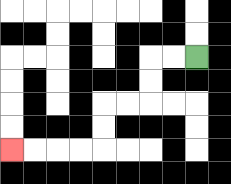{'start': '[8, 2]', 'end': '[0, 6]', 'path_directions': 'L,L,D,D,L,L,D,D,L,L,L,L', 'path_coordinates': '[[8, 2], [7, 2], [6, 2], [6, 3], [6, 4], [5, 4], [4, 4], [4, 5], [4, 6], [3, 6], [2, 6], [1, 6], [0, 6]]'}